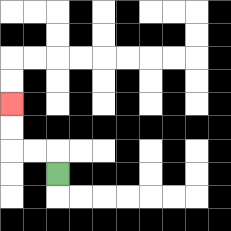{'start': '[2, 7]', 'end': '[0, 4]', 'path_directions': 'U,L,L,U,U', 'path_coordinates': '[[2, 7], [2, 6], [1, 6], [0, 6], [0, 5], [0, 4]]'}